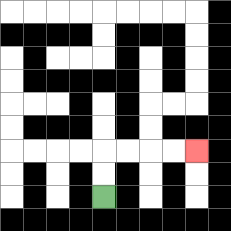{'start': '[4, 8]', 'end': '[8, 6]', 'path_directions': 'U,U,R,R,R,R', 'path_coordinates': '[[4, 8], [4, 7], [4, 6], [5, 6], [6, 6], [7, 6], [8, 6]]'}